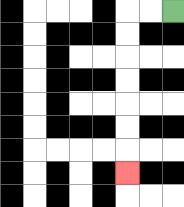{'start': '[7, 0]', 'end': '[5, 7]', 'path_directions': 'L,L,D,D,D,D,D,D,D', 'path_coordinates': '[[7, 0], [6, 0], [5, 0], [5, 1], [5, 2], [5, 3], [5, 4], [5, 5], [5, 6], [5, 7]]'}